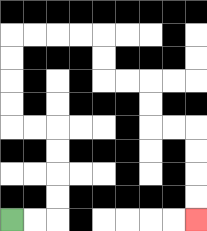{'start': '[0, 9]', 'end': '[8, 9]', 'path_directions': 'R,R,U,U,U,U,L,L,U,U,U,U,R,R,R,R,D,D,R,R,D,D,R,R,D,D,D,D', 'path_coordinates': '[[0, 9], [1, 9], [2, 9], [2, 8], [2, 7], [2, 6], [2, 5], [1, 5], [0, 5], [0, 4], [0, 3], [0, 2], [0, 1], [1, 1], [2, 1], [3, 1], [4, 1], [4, 2], [4, 3], [5, 3], [6, 3], [6, 4], [6, 5], [7, 5], [8, 5], [8, 6], [8, 7], [8, 8], [8, 9]]'}